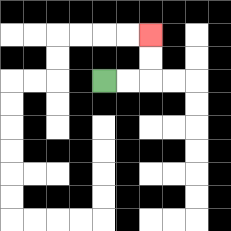{'start': '[4, 3]', 'end': '[6, 1]', 'path_directions': 'R,R,U,U', 'path_coordinates': '[[4, 3], [5, 3], [6, 3], [6, 2], [6, 1]]'}